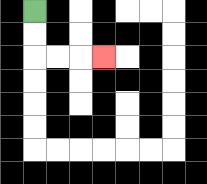{'start': '[1, 0]', 'end': '[4, 2]', 'path_directions': 'D,D,R,R,R', 'path_coordinates': '[[1, 0], [1, 1], [1, 2], [2, 2], [3, 2], [4, 2]]'}